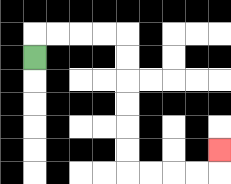{'start': '[1, 2]', 'end': '[9, 6]', 'path_directions': 'U,R,R,R,R,D,D,D,D,D,D,R,R,R,R,U', 'path_coordinates': '[[1, 2], [1, 1], [2, 1], [3, 1], [4, 1], [5, 1], [5, 2], [5, 3], [5, 4], [5, 5], [5, 6], [5, 7], [6, 7], [7, 7], [8, 7], [9, 7], [9, 6]]'}